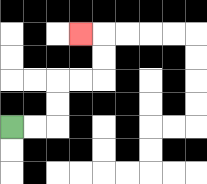{'start': '[0, 5]', 'end': '[3, 1]', 'path_directions': 'R,R,U,U,R,R,U,U,L', 'path_coordinates': '[[0, 5], [1, 5], [2, 5], [2, 4], [2, 3], [3, 3], [4, 3], [4, 2], [4, 1], [3, 1]]'}